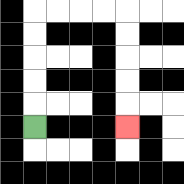{'start': '[1, 5]', 'end': '[5, 5]', 'path_directions': 'U,U,U,U,U,R,R,R,R,D,D,D,D,D', 'path_coordinates': '[[1, 5], [1, 4], [1, 3], [1, 2], [1, 1], [1, 0], [2, 0], [3, 0], [4, 0], [5, 0], [5, 1], [5, 2], [5, 3], [5, 4], [5, 5]]'}